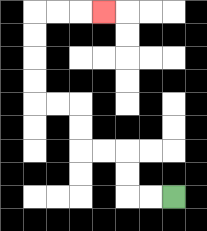{'start': '[7, 8]', 'end': '[4, 0]', 'path_directions': 'L,L,U,U,L,L,U,U,L,L,U,U,U,U,R,R,R', 'path_coordinates': '[[7, 8], [6, 8], [5, 8], [5, 7], [5, 6], [4, 6], [3, 6], [3, 5], [3, 4], [2, 4], [1, 4], [1, 3], [1, 2], [1, 1], [1, 0], [2, 0], [3, 0], [4, 0]]'}